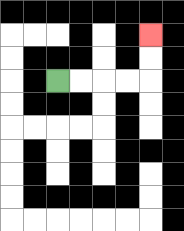{'start': '[2, 3]', 'end': '[6, 1]', 'path_directions': 'R,R,R,R,U,U', 'path_coordinates': '[[2, 3], [3, 3], [4, 3], [5, 3], [6, 3], [6, 2], [6, 1]]'}